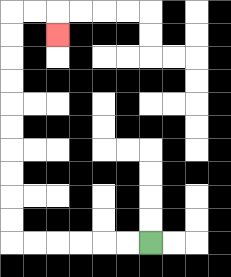{'start': '[6, 10]', 'end': '[2, 1]', 'path_directions': 'L,L,L,L,L,L,U,U,U,U,U,U,U,U,U,U,R,R,D', 'path_coordinates': '[[6, 10], [5, 10], [4, 10], [3, 10], [2, 10], [1, 10], [0, 10], [0, 9], [0, 8], [0, 7], [0, 6], [0, 5], [0, 4], [0, 3], [0, 2], [0, 1], [0, 0], [1, 0], [2, 0], [2, 1]]'}